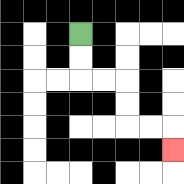{'start': '[3, 1]', 'end': '[7, 6]', 'path_directions': 'D,D,R,R,D,D,R,R,D', 'path_coordinates': '[[3, 1], [3, 2], [3, 3], [4, 3], [5, 3], [5, 4], [5, 5], [6, 5], [7, 5], [7, 6]]'}